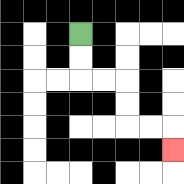{'start': '[3, 1]', 'end': '[7, 6]', 'path_directions': 'D,D,R,R,D,D,R,R,D', 'path_coordinates': '[[3, 1], [3, 2], [3, 3], [4, 3], [5, 3], [5, 4], [5, 5], [6, 5], [7, 5], [7, 6]]'}